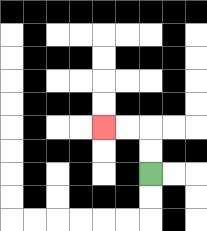{'start': '[6, 7]', 'end': '[4, 5]', 'path_directions': 'U,U,L,L', 'path_coordinates': '[[6, 7], [6, 6], [6, 5], [5, 5], [4, 5]]'}